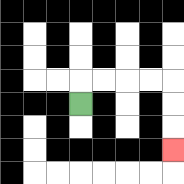{'start': '[3, 4]', 'end': '[7, 6]', 'path_directions': 'U,R,R,R,R,D,D,D', 'path_coordinates': '[[3, 4], [3, 3], [4, 3], [5, 3], [6, 3], [7, 3], [7, 4], [7, 5], [7, 6]]'}